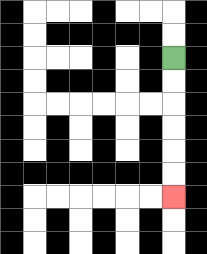{'start': '[7, 2]', 'end': '[7, 8]', 'path_directions': 'D,D,D,D,D,D', 'path_coordinates': '[[7, 2], [7, 3], [7, 4], [7, 5], [7, 6], [7, 7], [7, 8]]'}